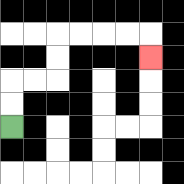{'start': '[0, 5]', 'end': '[6, 2]', 'path_directions': 'U,U,R,R,U,U,R,R,R,R,D', 'path_coordinates': '[[0, 5], [0, 4], [0, 3], [1, 3], [2, 3], [2, 2], [2, 1], [3, 1], [4, 1], [5, 1], [6, 1], [6, 2]]'}